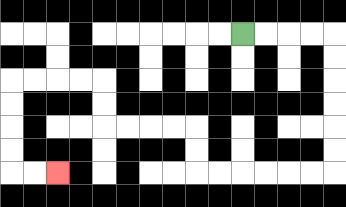{'start': '[10, 1]', 'end': '[2, 7]', 'path_directions': 'R,R,R,R,D,D,D,D,D,D,L,L,L,L,L,L,U,U,L,L,L,L,U,U,L,L,L,L,D,D,D,D,R,R', 'path_coordinates': '[[10, 1], [11, 1], [12, 1], [13, 1], [14, 1], [14, 2], [14, 3], [14, 4], [14, 5], [14, 6], [14, 7], [13, 7], [12, 7], [11, 7], [10, 7], [9, 7], [8, 7], [8, 6], [8, 5], [7, 5], [6, 5], [5, 5], [4, 5], [4, 4], [4, 3], [3, 3], [2, 3], [1, 3], [0, 3], [0, 4], [0, 5], [0, 6], [0, 7], [1, 7], [2, 7]]'}